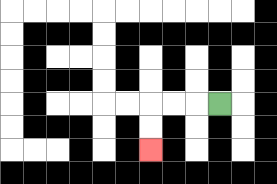{'start': '[9, 4]', 'end': '[6, 6]', 'path_directions': 'L,L,L,D,D', 'path_coordinates': '[[9, 4], [8, 4], [7, 4], [6, 4], [6, 5], [6, 6]]'}